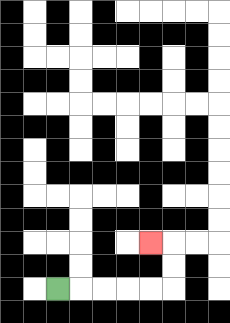{'start': '[2, 12]', 'end': '[6, 10]', 'path_directions': 'R,R,R,R,R,U,U,L', 'path_coordinates': '[[2, 12], [3, 12], [4, 12], [5, 12], [6, 12], [7, 12], [7, 11], [7, 10], [6, 10]]'}